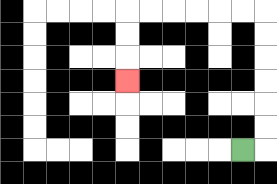{'start': '[10, 6]', 'end': '[5, 3]', 'path_directions': 'R,U,U,U,U,U,U,L,L,L,L,L,L,D,D,D', 'path_coordinates': '[[10, 6], [11, 6], [11, 5], [11, 4], [11, 3], [11, 2], [11, 1], [11, 0], [10, 0], [9, 0], [8, 0], [7, 0], [6, 0], [5, 0], [5, 1], [5, 2], [5, 3]]'}